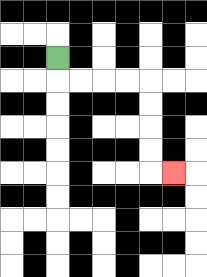{'start': '[2, 2]', 'end': '[7, 7]', 'path_directions': 'D,R,R,R,R,D,D,D,D,R', 'path_coordinates': '[[2, 2], [2, 3], [3, 3], [4, 3], [5, 3], [6, 3], [6, 4], [6, 5], [6, 6], [6, 7], [7, 7]]'}